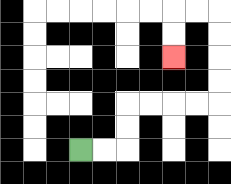{'start': '[3, 6]', 'end': '[7, 2]', 'path_directions': 'R,R,U,U,R,R,R,R,U,U,U,U,L,L,D,D', 'path_coordinates': '[[3, 6], [4, 6], [5, 6], [5, 5], [5, 4], [6, 4], [7, 4], [8, 4], [9, 4], [9, 3], [9, 2], [9, 1], [9, 0], [8, 0], [7, 0], [7, 1], [7, 2]]'}